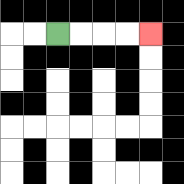{'start': '[2, 1]', 'end': '[6, 1]', 'path_directions': 'R,R,R,R', 'path_coordinates': '[[2, 1], [3, 1], [4, 1], [5, 1], [6, 1]]'}